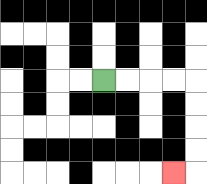{'start': '[4, 3]', 'end': '[7, 7]', 'path_directions': 'R,R,R,R,D,D,D,D,L', 'path_coordinates': '[[4, 3], [5, 3], [6, 3], [7, 3], [8, 3], [8, 4], [8, 5], [8, 6], [8, 7], [7, 7]]'}